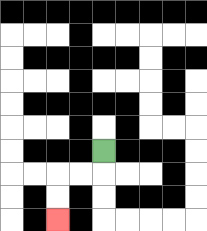{'start': '[4, 6]', 'end': '[2, 9]', 'path_directions': 'D,L,L,D,D', 'path_coordinates': '[[4, 6], [4, 7], [3, 7], [2, 7], [2, 8], [2, 9]]'}